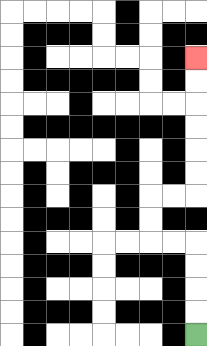{'start': '[8, 14]', 'end': '[8, 2]', 'path_directions': 'U,U,U,U,L,L,U,U,R,R,U,U,U,U,U,U', 'path_coordinates': '[[8, 14], [8, 13], [8, 12], [8, 11], [8, 10], [7, 10], [6, 10], [6, 9], [6, 8], [7, 8], [8, 8], [8, 7], [8, 6], [8, 5], [8, 4], [8, 3], [8, 2]]'}